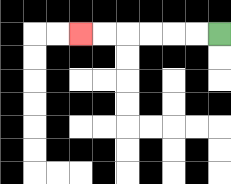{'start': '[9, 1]', 'end': '[3, 1]', 'path_directions': 'L,L,L,L,L,L', 'path_coordinates': '[[9, 1], [8, 1], [7, 1], [6, 1], [5, 1], [4, 1], [3, 1]]'}